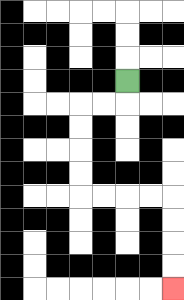{'start': '[5, 3]', 'end': '[7, 12]', 'path_directions': 'D,L,L,D,D,D,D,R,R,R,R,D,D,D,D', 'path_coordinates': '[[5, 3], [5, 4], [4, 4], [3, 4], [3, 5], [3, 6], [3, 7], [3, 8], [4, 8], [5, 8], [6, 8], [7, 8], [7, 9], [7, 10], [7, 11], [7, 12]]'}